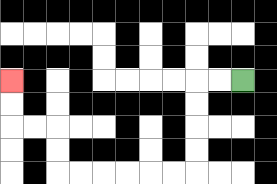{'start': '[10, 3]', 'end': '[0, 3]', 'path_directions': 'L,L,D,D,D,D,L,L,L,L,L,L,U,U,L,L,U,U', 'path_coordinates': '[[10, 3], [9, 3], [8, 3], [8, 4], [8, 5], [8, 6], [8, 7], [7, 7], [6, 7], [5, 7], [4, 7], [3, 7], [2, 7], [2, 6], [2, 5], [1, 5], [0, 5], [0, 4], [0, 3]]'}